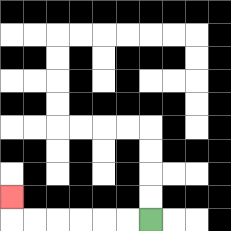{'start': '[6, 9]', 'end': '[0, 8]', 'path_directions': 'L,L,L,L,L,L,U', 'path_coordinates': '[[6, 9], [5, 9], [4, 9], [3, 9], [2, 9], [1, 9], [0, 9], [0, 8]]'}